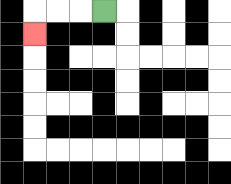{'start': '[4, 0]', 'end': '[1, 1]', 'path_directions': 'L,L,L,D', 'path_coordinates': '[[4, 0], [3, 0], [2, 0], [1, 0], [1, 1]]'}